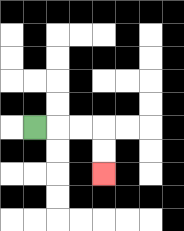{'start': '[1, 5]', 'end': '[4, 7]', 'path_directions': 'R,R,R,D,D', 'path_coordinates': '[[1, 5], [2, 5], [3, 5], [4, 5], [4, 6], [4, 7]]'}